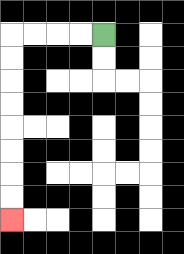{'start': '[4, 1]', 'end': '[0, 9]', 'path_directions': 'L,L,L,L,D,D,D,D,D,D,D,D', 'path_coordinates': '[[4, 1], [3, 1], [2, 1], [1, 1], [0, 1], [0, 2], [0, 3], [0, 4], [0, 5], [0, 6], [0, 7], [0, 8], [0, 9]]'}